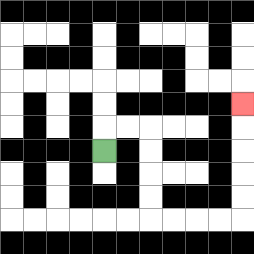{'start': '[4, 6]', 'end': '[10, 4]', 'path_directions': 'U,R,R,D,D,D,D,R,R,R,R,U,U,U,U,U', 'path_coordinates': '[[4, 6], [4, 5], [5, 5], [6, 5], [6, 6], [6, 7], [6, 8], [6, 9], [7, 9], [8, 9], [9, 9], [10, 9], [10, 8], [10, 7], [10, 6], [10, 5], [10, 4]]'}